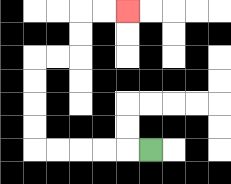{'start': '[6, 6]', 'end': '[5, 0]', 'path_directions': 'L,L,L,L,L,U,U,U,U,R,R,U,U,R,R', 'path_coordinates': '[[6, 6], [5, 6], [4, 6], [3, 6], [2, 6], [1, 6], [1, 5], [1, 4], [1, 3], [1, 2], [2, 2], [3, 2], [3, 1], [3, 0], [4, 0], [5, 0]]'}